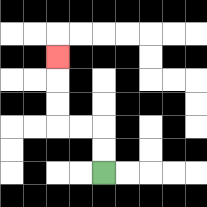{'start': '[4, 7]', 'end': '[2, 2]', 'path_directions': 'U,U,L,L,U,U,U', 'path_coordinates': '[[4, 7], [4, 6], [4, 5], [3, 5], [2, 5], [2, 4], [2, 3], [2, 2]]'}